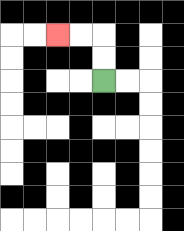{'start': '[4, 3]', 'end': '[2, 1]', 'path_directions': 'U,U,L,L', 'path_coordinates': '[[4, 3], [4, 2], [4, 1], [3, 1], [2, 1]]'}